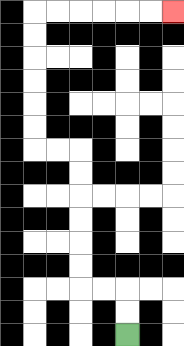{'start': '[5, 14]', 'end': '[7, 0]', 'path_directions': 'U,U,L,L,U,U,U,U,U,U,L,L,U,U,U,U,U,U,R,R,R,R,R,R', 'path_coordinates': '[[5, 14], [5, 13], [5, 12], [4, 12], [3, 12], [3, 11], [3, 10], [3, 9], [3, 8], [3, 7], [3, 6], [2, 6], [1, 6], [1, 5], [1, 4], [1, 3], [1, 2], [1, 1], [1, 0], [2, 0], [3, 0], [4, 0], [5, 0], [6, 0], [7, 0]]'}